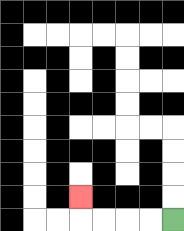{'start': '[7, 9]', 'end': '[3, 8]', 'path_directions': 'L,L,L,L,U', 'path_coordinates': '[[7, 9], [6, 9], [5, 9], [4, 9], [3, 9], [3, 8]]'}